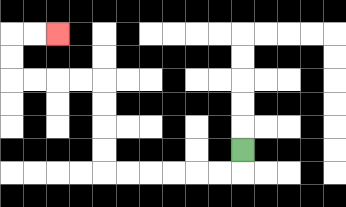{'start': '[10, 6]', 'end': '[2, 1]', 'path_directions': 'D,L,L,L,L,L,L,U,U,U,U,L,L,L,L,U,U,R,R', 'path_coordinates': '[[10, 6], [10, 7], [9, 7], [8, 7], [7, 7], [6, 7], [5, 7], [4, 7], [4, 6], [4, 5], [4, 4], [4, 3], [3, 3], [2, 3], [1, 3], [0, 3], [0, 2], [0, 1], [1, 1], [2, 1]]'}